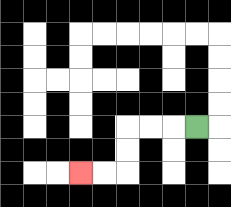{'start': '[8, 5]', 'end': '[3, 7]', 'path_directions': 'L,L,L,D,D,L,L', 'path_coordinates': '[[8, 5], [7, 5], [6, 5], [5, 5], [5, 6], [5, 7], [4, 7], [3, 7]]'}